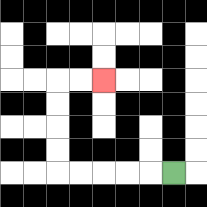{'start': '[7, 7]', 'end': '[4, 3]', 'path_directions': 'L,L,L,L,L,U,U,U,U,R,R', 'path_coordinates': '[[7, 7], [6, 7], [5, 7], [4, 7], [3, 7], [2, 7], [2, 6], [2, 5], [2, 4], [2, 3], [3, 3], [4, 3]]'}